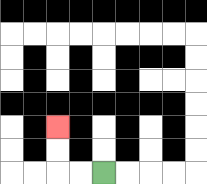{'start': '[4, 7]', 'end': '[2, 5]', 'path_directions': 'L,L,U,U', 'path_coordinates': '[[4, 7], [3, 7], [2, 7], [2, 6], [2, 5]]'}